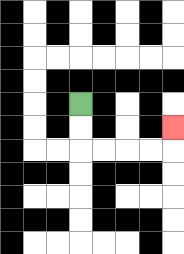{'start': '[3, 4]', 'end': '[7, 5]', 'path_directions': 'D,D,R,R,R,R,U', 'path_coordinates': '[[3, 4], [3, 5], [3, 6], [4, 6], [5, 6], [6, 6], [7, 6], [7, 5]]'}